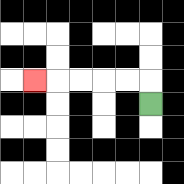{'start': '[6, 4]', 'end': '[1, 3]', 'path_directions': 'U,L,L,L,L,L', 'path_coordinates': '[[6, 4], [6, 3], [5, 3], [4, 3], [3, 3], [2, 3], [1, 3]]'}